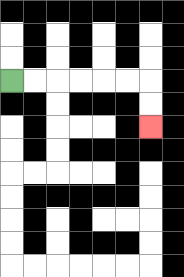{'start': '[0, 3]', 'end': '[6, 5]', 'path_directions': 'R,R,R,R,R,R,D,D', 'path_coordinates': '[[0, 3], [1, 3], [2, 3], [3, 3], [4, 3], [5, 3], [6, 3], [6, 4], [6, 5]]'}